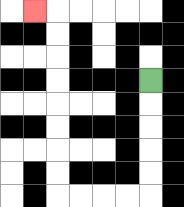{'start': '[6, 3]', 'end': '[1, 0]', 'path_directions': 'D,D,D,D,D,L,L,L,L,U,U,U,U,U,U,U,U,L', 'path_coordinates': '[[6, 3], [6, 4], [6, 5], [6, 6], [6, 7], [6, 8], [5, 8], [4, 8], [3, 8], [2, 8], [2, 7], [2, 6], [2, 5], [2, 4], [2, 3], [2, 2], [2, 1], [2, 0], [1, 0]]'}